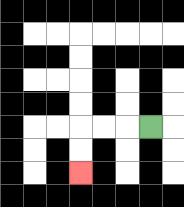{'start': '[6, 5]', 'end': '[3, 7]', 'path_directions': 'L,L,L,D,D', 'path_coordinates': '[[6, 5], [5, 5], [4, 5], [3, 5], [3, 6], [3, 7]]'}